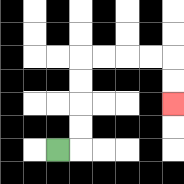{'start': '[2, 6]', 'end': '[7, 4]', 'path_directions': 'R,U,U,U,U,R,R,R,R,D,D', 'path_coordinates': '[[2, 6], [3, 6], [3, 5], [3, 4], [3, 3], [3, 2], [4, 2], [5, 2], [6, 2], [7, 2], [7, 3], [7, 4]]'}